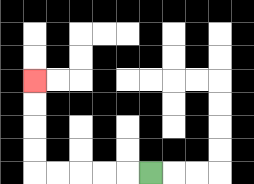{'start': '[6, 7]', 'end': '[1, 3]', 'path_directions': 'L,L,L,L,L,U,U,U,U', 'path_coordinates': '[[6, 7], [5, 7], [4, 7], [3, 7], [2, 7], [1, 7], [1, 6], [1, 5], [1, 4], [1, 3]]'}